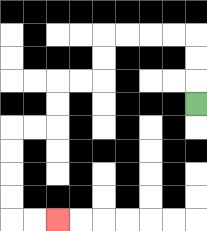{'start': '[8, 4]', 'end': '[2, 9]', 'path_directions': 'U,U,U,L,L,L,L,D,D,L,L,D,D,L,L,D,D,D,D,R,R', 'path_coordinates': '[[8, 4], [8, 3], [8, 2], [8, 1], [7, 1], [6, 1], [5, 1], [4, 1], [4, 2], [4, 3], [3, 3], [2, 3], [2, 4], [2, 5], [1, 5], [0, 5], [0, 6], [0, 7], [0, 8], [0, 9], [1, 9], [2, 9]]'}